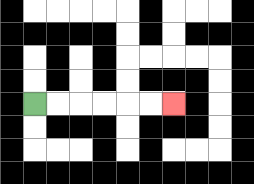{'start': '[1, 4]', 'end': '[7, 4]', 'path_directions': 'R,R,R,R,R,R', 'path_coordinates': '[[1, 4], [2, 4], [3, 4], [4, 4], [5, 4], [6, 4], [7, 4]]'}